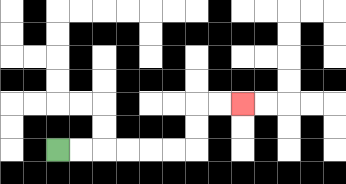{'start': '[2, 6]', 'end': '[10, 4]', 'path_directions': 'R,R,R,R,R,R,U,U,R,R', 'path_coordinates': '[[2, 6], [3, 6], [4, 6], [5, 6], [6, 6], [7, 6], [8, 6], [8, 5], [8, 4], [9, 4], [10, 4]]'}